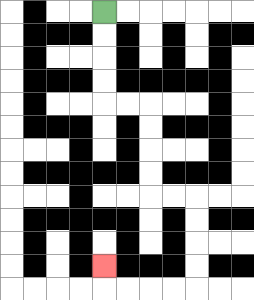{'start': '[4, 0]', 'end': '[4, 11]', 'path_directions': 'D,D,D,D,R,R,D,D,D,D,R,R,D,D,D,D,L,L,L,L,U', 'path_coordinates': '[[4, 0], [4, 1], [4, 2], [4, 3], [4, 4], [5, 4], [6, 4], [6, 5], [6, 6], [6, 7], [6, 8], [7, 8], [8, 8], [8, 9], [8, 10], [8, 11], [8, 12], [7, 12], [6, 12], [5, 12], [4, 12], [4, 11]]'}